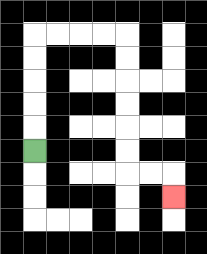{'start': '[1, 6]', 'end': '[7, 8]', 'path_directions': 'U,U,U,U,U,R,R,R,R,D,D,D,D,D,D,R,R,D', 'path_coordinates': '[[1, 6], [1, 5], [1, 4], [1, 3], [1, 2], [1, 1], [2, 1], [3, 1], [4, 1], [5, 1], [5, 2], [5, 3], [5, 4], [5, 5], [5, 6], [5, 7], [6, 7], [7, 7], [7, 8]]'}